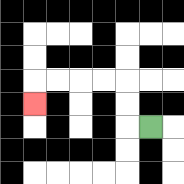{'start': '[6, 5]', 'end': '[1, 4]', 'path_directions': 'L,U,U,L,L,L,L,D', 'path_coordinates': '[[6, 5], [5, 5], [5, 4], [5, 3], [4, 3], [3, 3], [2, 3], [1, 3], [1, 4]]'}